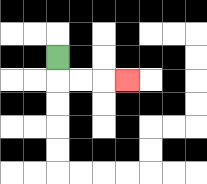{'start': '[2, 2]', 'end': '[5, 3]', 'path_directions': 'D,R,R,R', 'path_coordinates': '[[2, 2], [2, 3], [3, 3], [4, 3], [5, 3]]'}